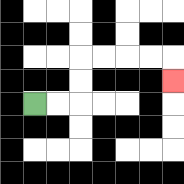{'start': '[1, 4]', 'end': '[7, 3]', 'path_directions': 'R,R,U,U,R,R,R,R,D', 'path_coordinates': '[[1, 4], [2, 4], [3, 4], [3, 3], [3, 2], [4, 2], [5, 2], [6, 2], [7, 2], [7, 3]]'}